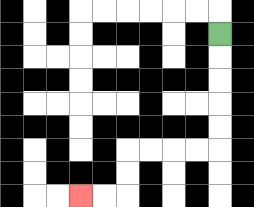{'start': '[9, 1]', 'end': '[3, 8]', 'path_directions': 'D,D,D,D,D,L,L,L,L,D,D,L,L', 'path_coordinates': '[[9, 1], [9, 2], [9, 3], [9, 4], [9, 5], [9, 6], [8, 6], [7, 6], [6, 6], [5, 6], [5, 7], [5, 8], [4, 8], [3, 8]]'}